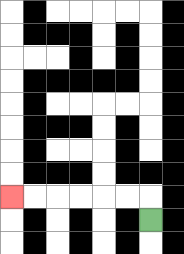{'start': '[6, 9]', 'end': '[0, 8]', 'path_directions': 'U,L,L,L,L,L,L', 'path_coordinates': '[[6, 9], [6, 8], [5, 8], [4, 8], [3, 8], [2, 8], [1, 8], [0, 8]]'}